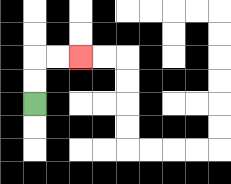{'start': '[1, 4]', 'end': '[3, 2]', 'path_directions': 'U,U,R,R', 'path_coordinates': '[[1, 4], [1, 3], [1, 2], [2, 2], [3, 2]]'}